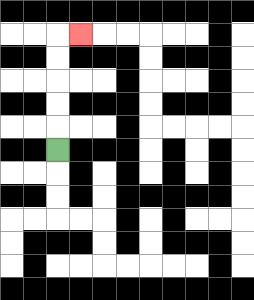{'start': '[2, 6]', 'end': '[3, 1]', 'path_directions': 'U,U,U,U,U,R', 'path_coordinates': '[[2, 6], [2, 5], [2, 4], [2, 3], [2, 2], [2, 1], [3, 1]]'}